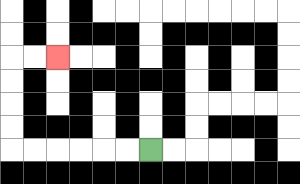{'start': '[6, 6]', 'end': '[2, 2]', 'path_directions': 'L,L,L,L,L,L,U,U,U,U,R,R', 'path_coordinates': '[[6, 6], [5, 6], [4, 6], [3, 6], [2, 6], [1, 6], [0, 6], [0, 5], [0, 4], [0, 3], [0, 2], [1, 2], [2, 2]]'}